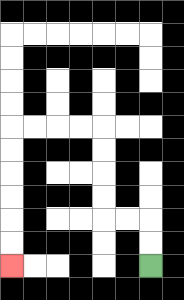{'start': '[6, 11]', 'end': '[0, 11]', 'path_directions': 'U,U,L,L,U,U,U,U,L,L,L,L,D,D,D,D,D,D', 'path_coordinates': '[[6, 11], [6, 10], [6, 9], [5, 9], [4, 9], [4, 8], [4, 7], [4, 6], [4, 5], [3, 5], [2, 5], [1, 5], [0, 5], [0, 6], [0, 7], [0, 8], [0, 9], [0, 10], [0, 11]]'}